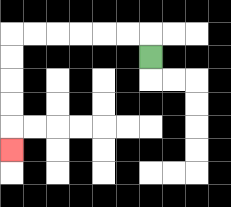{'start': '[6, 2]', 'end': '[0, 6]', 'path_directions': 'U,L,L,L,L,L,L,D,D,D,D,D', 'path_coordinates': '[[6, 2], [6, 1], [5, 1], [4, 1], [3, 1], [2, 1], [1, 1], [0, 1], [0, 2], [0, 3], [0, 4], [0, 5], [0, 6]]'}